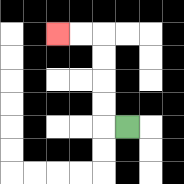{'start': '[5, 5]', 'end': '[2, 1]', 'path_directions': 'L,U,U,U,U,L,L', 'path_coordinates': '[[5, 5], [4, 5], [4, 4], [4, 3], [4, 2], [4, 1], [3, 1], [2, 1]]'}